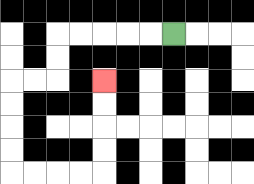{'start': '[7, 1]', 'end': '[4, 3]', 'path_directions': 'L,L,L,L,L,D,D,L,L,D,D,D,D,R,R,R,R,U,U,U,U', 'path_coordinates': '[[7, 1], [6, 1], [5, 1], [4, 1], [3, 1], [2, 1], [2, 2], [2, 3], [1, 3], [0, 3], [0, 4], [0, 5], [0, 6], [0, 7], [1, 7], [2, 7], [3, 7], [4, 7], [4, 6], [4, 5], [4, 4], [4, 3]]'}